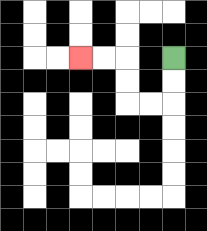{'start': '[7, 2]', 'end': '[3, 2]', 'path_directions': 'D,D,L,L,U,U,L,L', 'path_coordinates': '[[7, 2], [7, 3], [7, 4], [6, 4], [5, 4], [5, 3], [5, 2], [4, 2], [3, 2]]'}